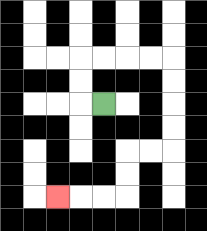{'start': '[4, 4]', 'end': '[2, 8]', 'path_directions': 'L,U,U,R,R,R,R,D,D,D,D,L,L,D,D,L,L,L', 'path_coordinates': '[[4, 4], [3, 4], [3, 3], [3, 2], [4, 2], [5, 2], [6, 2], [7, 2], [7, 3], [7, 4], [7, 5], [7, 6], [6, 6], [5, 6], [5, 7], [5, 8], [4, 8], [3, 8], [2, 8]]'}